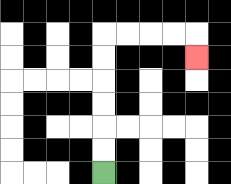{'start': '[4, 7]', 'end': '[8, 2]', 'path_directions': 'U,U,U,U,U,U,R,R,R,R,D', 'path_coordinates': '[[4, 7], [4, 6], [4, 5], [4, 4], [4, 3], [4, 2], [4, 1], [5, 1], [6, 1], [7, 1], [8, 1], [8, 2]]'}